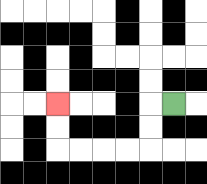{'start': '[7, 4]', 'end': '[2, 4]', 'path_directions': 'L,D,D,L,L,L,L,U,U', 'path_coordinates': '[[7, 4], [6, 4], [6, 5], [6, 6], [5, 6], [4, 6], [3, 6], [2, 6], [2, 5], [2, 4]]'}